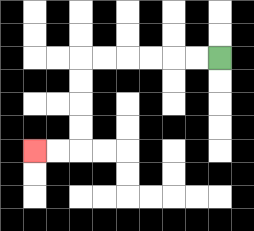{'start': '[9, 2]', 'end': '[1, 6]', 'path_directions': 'L,L,L,L,L,L,D,D,D,D,L,L', 'path_coordinates': '[[9, 2], [8, 2], [7, 2], [6, 2], [5, 2], [4, 2], [3, 2], [3, 3], [3, 4], [3, 5], [3, 6], [2, 6], [1, 6]]'}